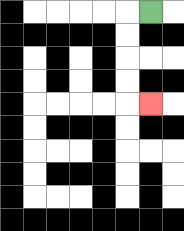{'start': '[6, 0]', 'end': '[6, 4]', 'path_directions': 'L,D,D,D,D,R', 'path_coordinates': '[[6, 0], [5, 0], [5, 1], [5, 2], [5, 3], [5, 4], [6, 4]]'}